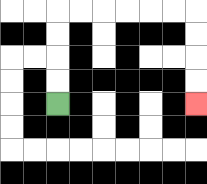{'start': '[2, 4]', 'end': '[8, 4]', 'path_directions': 'U,U,U,U,R,R,R,R,R,R,D,D,D,D', 'path_coordinates': '[[2, 4], [2, 3], [2, 2], [2, 1], [2, 0], [3, 0], [4, 0], [5, 0], [6, 0], [7, 0], [8, 0], [8, 1], [8, 2], [8, 3], [8, 4]]'}